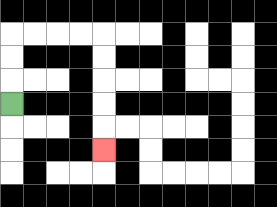{'start': '[0, 4]', 'end': '[4, 6]', 'path_directions': 'U,U,U,R,R,R,R,D,D,D,D,D', 'path_coordinates': '[[0, 4], [0, 3], [0, 2], [0, 1], [1, 1], [2, 1], [3, 1], [4, 1], [4, 2], [4, 3], [4, 4], [4, 5], [4, 6]]'}